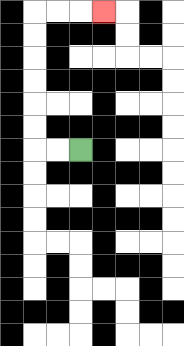{'start': '[3, 6]', 'end': '[4, 0]', 'path_directions': 'L,L,U,U,U,U,U,U,R,R,R', 'path_coordinates': '[[3, 6], [2, 6], [1, 6], [1, 5], [1, 4], [1, 3], [1, 2], [1, 1], [1, 0], [2, 0], [3, 0], [4, 0]]'}